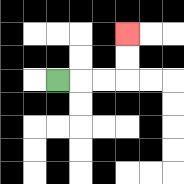{'start': '[2, 3]', 'end': '[5, 1]', 'path_directions': 'R,R,R,U,U', 'path_coordinates': '[[2, 3], [3, 3], [4, 3], [5, 3], [5, 2], [5, 1]]'}